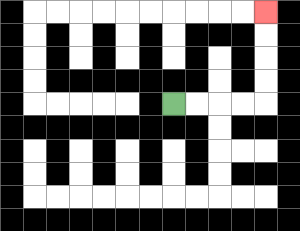{'start': '[7, 4]', 'end': '[11, 0]', 'path_directions': 'R,R,R,R,U,U,U,U', 'path_coordinates': '[[7, 4], [8, 4], [9, 4], [10, 4], [11, 4], [11, 3], [11, 2], [11, 1], [11, 0]]'}